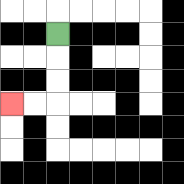{'start': '[2, 1]', 'end': '[0, 4]', 'path_directions': 'D,D,D,L,L', 'path_coordinates': '[[2, 1], [2, 2], [2, 3], [2, 4], [1, 4], [0, 4]]'}